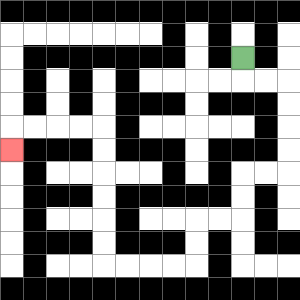{'start': '[10, 2]', 'end': '[0, 6]', 'path_directions': 'D,R,R,D,D,D,D,L,L,D,D,L,L,D,D,L,L,L,L,U,U,U,U,U,U,L,L,L,L,D', 'path_coordinates': '[[10, 2], [10, 3], [11, 3], [12, 3], [12, 4], [12, 5], [12, 6], [12, 7], [11, 7], [10, 7], [10, 8], [10, 9], [9, 9], [8, 9], [8, 10], [8, 11], [7, 11], [6, 11], [5, 11], [4, 11], [4, 10], [4, 9], [4, 8], [4, 7], [4, 6], [4, 5], [3, 5], [2, 5], [1, 5], [0, 5], [0, 6]]'}